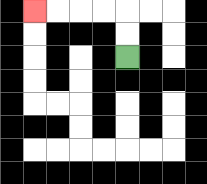{'start': '[5, 2]', 'end': '[1, 0]', 'path_directions': 'U,U,L,L,L,L', 'path_coordinates': '[[5, 2], [5, 1], [5, 0], [4, 0], [3, 0], [2, 0], [1, 0]]'}